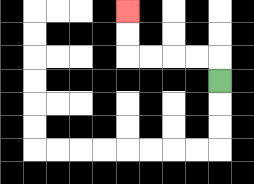{'start': '[9, 3]', 'end': '[5, 0]', 'path_directions': 'U,L,L,L,L,U,U', 'path_coordinates': '[[9, 3], [9, 2], [8, 2], [7, 2], [6, 2], [5, 2], [5, 1], [5, 0]]'}